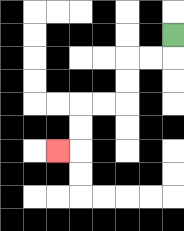{'start': '[7, 1]', 'end': '[2, 6]', 'path_directions': 'D,L,L,D,D,L,L,D,D,L', 'path_coordinates': '[[7, 1], [7, 2], [6, 2], [5, 2], [5, 3], [5, 4], [4, 4], [3, 4], [3, 5], [3, 6], [2, 6]]'}